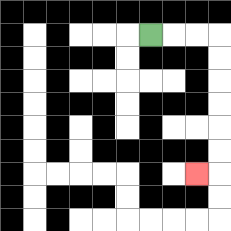{'start': '[6, 1]', 'end': '[8, 7]', 'path_directions': 'R,R,R,D,D,D,D,D,D,L', 'path_coordinates': '[[6, 1], [7, 1], [8, 1], [9, 1], [9, 2], [9, 3], [9, 4], [9, 5], [9, 6], [9, 7], [8, 7]]'}